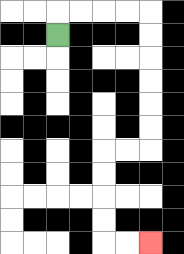{'start': '[2, 1]', 'end': '[6, 10]', 'path_directions': 'U,R,R,R,R,D,D,D,D,D,D,L,L,D,D,D,D,R,R', 'path_coordinates': '[[2, 1], [2, 0], [3, 0], [4, 0], [5, 0], [6, 0], [6, 1], [6, 2], [6, 3], [6, 4], [6, 5], [6, 6], [5, 6], [4, 6], [4, 7], [4, 8], [4, 9], [4, 10], [5, 10], [6, 10]]'}